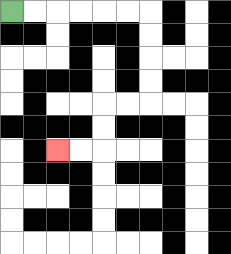{'start': '[0, 0]', 'end': '[2, 6]', 'path_directions': 'R,R,R,R,R,R,D,D,D,D,L,L,D,D,L,L', 'path_coordinates': '[[0, 0], [1, 0], [2, 0], [3, 0], [4, 0], [5, 0], [6, 0], [6, 1], [6, 2], [6, 3], [6, 4], [5, 4], [4, 4], [4, 5], [4, 6], [3, 6], [2, 6]]'}